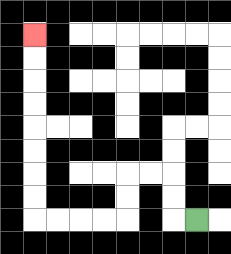{'start': '[8, 9]', 'end': '[1, 1]', 'path_directions': 'L,U,U,L,L,D,D,L,L,L,L,U,U,U,U,U,U,U,U', 'path_coordinates': '[[8, 9], [7, 9], [7, 8], [7, 7], [6, 7], [5, 7], [5, 8], [5, 9], [4, 9], [3, 9], [2, 9], [1, 9], [1, 8], [1, 7], [1, 6], [1, 5], [1, 4], [1, 3], [1, 2], [1, 1]]'}